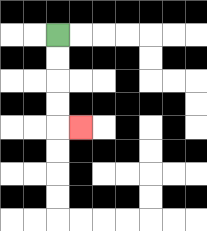{'start': '[2, 1]', 'end': '[3, 5]', 'path_directions': 'D,D,D,D,R', 'path_coordinates': '[[2, 1], [2, 2], [2, 3], [2, 4], [2, 5], [3, 5]]'}